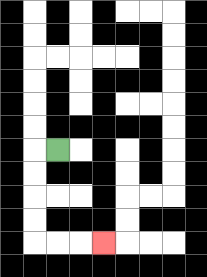{'start': '[2, 6]', 'end': '[4, 10]', 'path_directions': 'L,D,D,D,D,R,R,R', 'path_coordinates': '[[2, 6], [1, 6], [1, 7], [1, 8], [1, 9], [1, 10], [2, 10], [3, 10], [4, 10]]'}